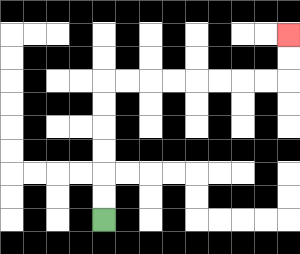{'start': '[4, 9]', 'end': '[12, 1]', 'path_directions': 'U,U,U,U,U,U,R,R,R,R,R,R,R,R,U,U', 'path_coordinates': '[[4, 9], [4, 8], [4, 7], [4, 6], [4, 5], [4, 4], [4, 3], [5, 3], [6, 3], [7, 3], [8, 3], [9, 3], [10, 3], [11, 3], [12, 3], [12, 2], [12, 1]]'}